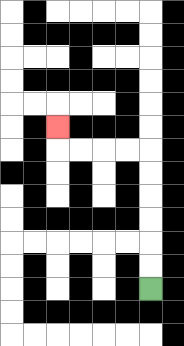{'start': '[6, 12]', 'end': '[2, 5]', 'path_directions': 'U,U,U,U,U,U,L,L,L,L,U', 'path_coordinates': '[[6, 12], [6, 11], [6, 10], [6, 9], [6, 8], [6, 7], [6, 6], [5, 6], [4, 6], [3, 6], [2, 6], [2, 5]]'}